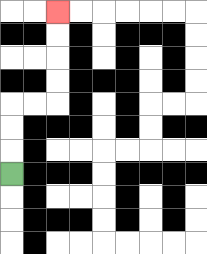{'start': '[0, 7]', 'end': '[2, 0]', 'path_directions': 'U,U,U,R,R,U,U,U,U', 'path_coordinates': '[[0, 7], [0, 6], [0, 5], [0, 4], [1, 4], [2, 4], [2, 3], [2, 2], [2, 1], [2, 0]]'}